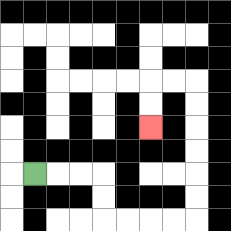{'start': '[1, 7]', 'end': '[6, 5]', 'path_directions': 'R,R,R,D,D,R,R,R,R,U,U,U,U,U,U,L,L,D,D', 'path_coordinates': '[[1, 7], [2, 7], [3, 7], [4, 7], [4, 8], [4, 9], [5, 9], [6, 9], [7, 9], [8, 9], [8, 8], [8, 7], [8, 6], [8, 5], [8, 4], [8, 3], [7, 3], [6, 3], [6, 4], [6, 5]]'}